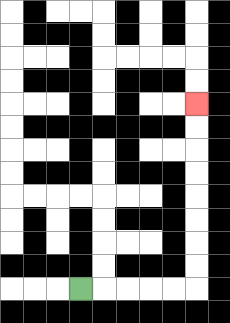{'start': '[3, 12]', 'end': '[8, 4]', 'path_directions': 'R,R,R,R,R,U,U,U,U,U,U,U,U', 'path_coordinates': '[[3, 12], [4, 12], [5, 12], [6, 12], [7, 12], [8, 12], [8, 11], [8, 10], [8, 9], [8, 8], [8, 7], [8, 6], [8, 5], [8, 4]]'}